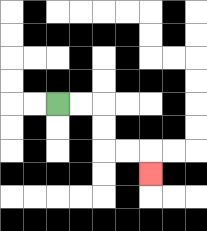{'start': '[2, 4]', 'end': '[6, 7]', 'path_directions': 'R,R,D,D,R,R,D', 'path_coordinates': '[[2, 4], [3, 4], [4, 4], [4, 5], [4, 6], [5, 6], [6, 6], [6, 7]]'}